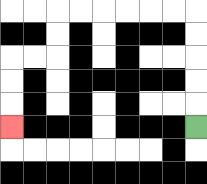{'start': '[8, 5]', 'end': '[0, 5]', 'path_directions': 'U,U,U,U,U,L,L,L,L,L,L,D,D,L,L,D,D,D', 'path_coordinates': '[[8, 5], [8, 4], [8, 3], [8, 2], [8, 1], [8, 0], [7, 0], [6, 0], [5, 0], [4, 0], [3, 0], [2, 0], [2, 1], [2, 2], [1, 2], [0, 2], [0, 3], [0, 4], [0, 5]]'}